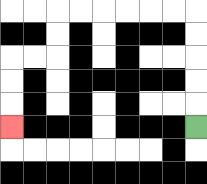{'start': '[8, 5]', 'end': '[0, 5]', 'path_directions': 'U,U,U,U,U,L,L,L,L,L,L,D,D,L,L,D,D,D', 'path_coordinates': '[[8, 5], [8, 4], [8, 3], [8, 2], [8, 1], [8, 0], [7, 0], [6, 0], [5, 0], [4, 0], [3, 0], [2, 0], [2, 1], [2, 2], [1, 2], [0, 2], [0, 3], [0, 4], [0, 5]]'}